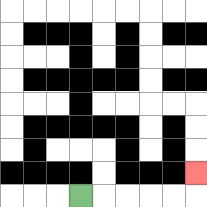{'start': '[3, 8]', 'end': '[8, 7]', 'path_directions': 'R,R,R,R,R,U', 'path_coordinates': '[[3, 8], [4, 8], [5, 8], [6, 8], [7, 8], [8, 8], [8, 7]]'}